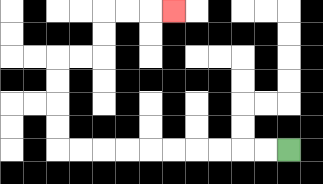{'start': '[12, 6]', 'end': '[7, 0]', 'path_directions': 'L,L,L,L,L,L,L,L,L,L,U,U,U,U,R,R,U,U,R,R,R', 'path_coordinates': '[[12, 6], [11, 6], [10, 6], [9, 6], [8, 6], [7, 6], [6, 6], [5, 6], [4, 6], [3, 6], [2, 6], [2, 5], [2, 4], [2, 3], [2, 2], [3, 2], [4, 2], [4, 1], [4, 0], [5, 0], [6, 0], [7, 0]]'}